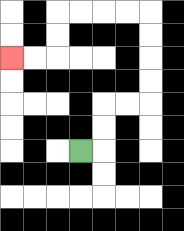{'start': '[3, 6]', 'end': '[0, 2]', 'path_directions': 'R,U,U,R,R,U,U,U,U,L,L,L,L,D,D,L,L', 'path_coordinates': '[[3, 6], [4, 6], [4, 5], [4, 4], [5, 4], [6, 4], [6, 3], [6, 2], [6, 1], [6, 0], [5, 0], [4, 0], [3, 0], [2, 0], [2, 1], [2, 2], [1, 2], [0, 2]]'}